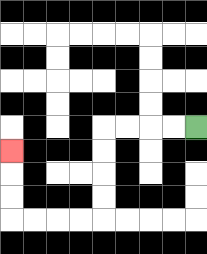{'start': '[8, 5]', 'end': '[0, 6]', 'path_directions': 'L,L,L,L,D,D,D,D,L,L,L,L,U,U,U', 'path_coordinates': '[[8, 5], [7, 5], [6, 5], [5, 5], [4, 5], [4, 6], [4, 7], [4, 8], [4, 9], [3, 9], [2, 9], [1, 9], [0, 9], [0, 8], [0, 7], [0, 6]]'}